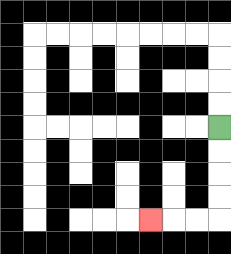{'start': '[9, 5]', 'end': '[6, 9]', 'path_directions': 'D,D,D,D,L,L,L', 'path_coordinates': '[[9, 5], [9, 6], [9, 7], [9, 8], [9, 9], [8, 9], [7, 9], [6, 9]]'}